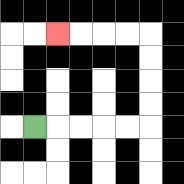{'start': '[1, 5]', 'end': '[2, 1]', 'path_directions': 'R,R,R,R,R,U,U,U,U,L,L,L,L', 'path_coordinates': '[[1, 5], [2, 5], [3, 5], [4, 5], [5, 5], [6, 5], [6, 4], [6, 3], [6, 2], [6, 1], [5, 1], [4, 1], [3, 1], [2, 1]]'}